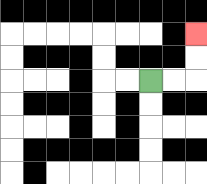{'start': '[6, 3]', 'end': '[8, 1]', 'path_directions': 'R,R,U,U', 'path_coordinates': '[[6, 3], [7, 3], [8, 3], [8, 2], [8, 1]]'}